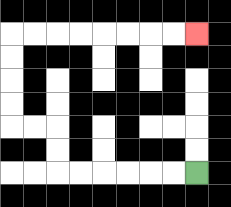{'start': '[8, 7]', 'end': '[8, 1]', 'path_directions': 'L,L,L,L,L,L,U,U,L,L,U,U,U,U,R,R,R,R,R,R,R,R', 'path_coordinates': '[[8, 7], [7, 7], [6, 7], [5, 7], [4, 7], [3, 7], [2, 7], [2, 6], [2, 5], [1, 5], [0, 5], [0, 4], [0, 3], [0, 2], [0, 1], [1, 1], [2, 1], [3, 1], [4, 1], [5, 1], [6, 1], [7, 1], [8, 1]]'}